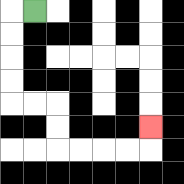{'start': '[1, 0]', 'end': '[6, 5]', 'path_directions': 'L,D,D,D,D,R,R,D,D,R,R,R,R,U', 'path_coordinates': '[[1, 0], [0, 0], [0, 1], [0, 2], [0, 3], [0, 4], [1, 4], [2, 4], [2, 5], [2, 6], [3, 6], [4, 6], [5, 6], [6, 6], [6, 5]]'}